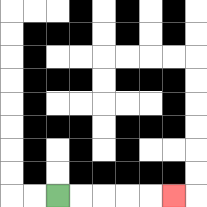{'start': '[2, 8]', 'end': '[7, 8]', 'path_directions': 'R,R,R,R,R', 'path_coordinates': '[[2, 8], [3, 8], [4, 8], [5, 8], [6, 8], [7, 8]]'}